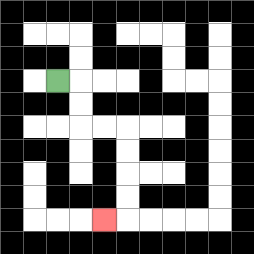{'start': '[2, 3]', 'end': '[4, 9]', 'path_directions': 'R,D,D,R,R,D,D,D,D,L', 'path_coordinates': '[[2, 3], [3, 3], [3, 4], [3, 5], [4, 5], [5, 5], [5, 6], [5, 7], [5, 8], [5, 9], [4, 9]]'}